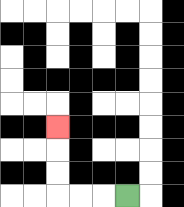{'start': '[5, 8]', 'end': '[2, 5]', 'path_directions': 'L,L,L,U,U,U', 'path_coordinates': '[[5, 8], [4, 8], [3, 8], [2, 8], [2, 7], [2, 6], [2, 5]]'}